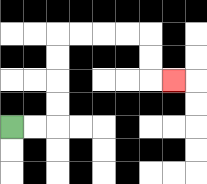{'start': '[0, 5]', 'end': '[7, 3]', 'path_directions': 'R,R,U,U,U,U,R,R,R,R,D,D,R', 'path_coordinates': '[[0, 5], [1, 5], [2, 5], [2, 4], [2, 3], [2, 2], [2, 1], [3, 1], [4, 1], [5, 1], [6, 1], [6, 2], [6, 3], [7, 3]]'}